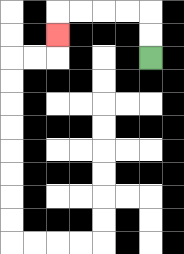{'start': '[6, 2]', 'end': '[2, 1]', 'path_directions': 'U,U,L,L,L,L,D', 'path_coordinates': '[[6, 2], [6, 1], [6, 0], [5, 0], [4, 0], [3, 0], [2, 0], [2, 1]]'}